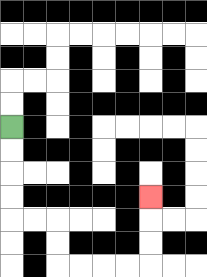{'start': '[0, 5]', 'end': '[6, 8]', 'path_directions': 'D,D,D,D,R,R,D,D,R,R,R,R,U,U,U', 'path_coordinates': '[[0, 5], [0, 6], [0, 7], [0, 8], [0, 9], [1, 9], [2, 9], [2, 10], [2, 11], [3, 11], [4, 11], [5, 11], [6, 11], [6, 10], [6, 9], [6, 8]]'}